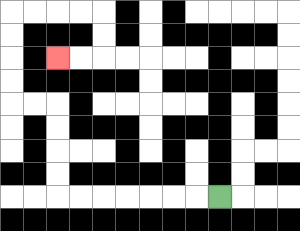{'start': '[9, 8]', 'end': '[2, 2]', 'path_directions': 'L,L,L,L,L,L,L,U,U,U,U,L,L,U,U,U,U,R,R,R,R,D,D,L,L', 'path_coordinates': '[[9, 8], [8, 8], [7, 8], [6, 8], [5, 8], [4, 8], [3, 8], [2, 8], [2, 7], [2, 6], [2, 5], [2, 4], [1, 4], [0, 4], [0, 3], [0, 2], [0, 1], [0, 0], [1, 0], [2, 0], [3, 0], [4, 0], [4, 1], [4, 2], [3, 2], [2, 2]]'}